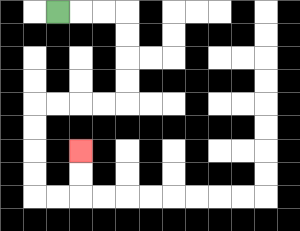{'start': '[2, 0]', 'end': '[3, 6]', 'path_directions': 'R,R,R,D,D,D,D,L,L,L,L,D,D,D,D,R,R,U,U', 'path_coordinates': '[[2, 0], [3, 0], [4, 0], [5, 0], [5, 1], [5, 2], [5, 3], [5, 4], [4, 4], [3, 4], [2, 4], [1, 4], [1, 5], [1, 6], [1, 7], [1, 8], [2, 8], [3, 8], [3, 7], [3, 6]]'}